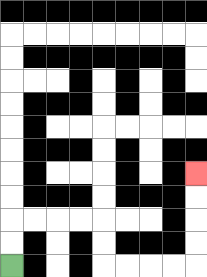{'start': '[0, 11]', 'end': '[8, 7]', 'path_directions': 'U,U,R,R,R,R,D,D,R,R,R,R,U,U,U,U', 'path_coordinates': '[[0, 11], [0, 10], [0, 9], [1, 9], [2, 9], [3, 9], [4, 9], [4, 10], [4, 11], [5, 11], [6, 11], [7, 11], [8, 11], [8, 10], [8, 9], [8, 8], [8, 7]]'}